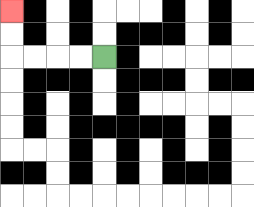{'start': '[4, 2]', 'end': '[0, 0]', 'path_directions': 'L,L,L,L,U,U', 'path_coordinates': '[[4, 2], [3, 2], [2, 2], [1, 2], [0, 2], [0, 1], [0, 0]]'}